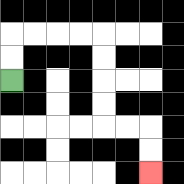{'start': '[0, 3]', 'end': '[6, 7]', 'path_directions': 'U,U,R,R,R,R,D,D,D,D,R,R,D,D', 'path_coordinates': '[[0, 3], [0, 2], [0, 1], [1, 1], [2, 1], [3, 1], [4, 1], [4, 2], [4, 3], [4, 4], [4, 5], [5, 5], [6, 5], [6, 6], [6, 7]]'}